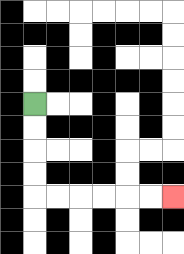{'start': '[1, 4]', 'end': '[7, 8]', 'path_directions': 'D,D,D,D,R,R,R,R,R,R', 'path_coordinates': '[[1, 4], [1, 5], [1, 6], [1, 7], [1, 8], [2, 8], [3, 8], [4, 8], [5, 8], [6, 8], [7, 8]]'}